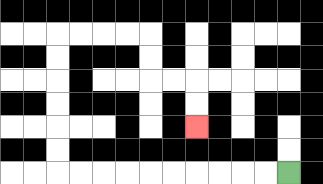{'start': '[12, 7]', 'end': '[8, 5]', 'path_directions': 'L,L,L,L,L,L,L,L,L,L,U,U,U,U,U,U,R,R,R,R,D,D,R,R,D,D', 'path_coordinates': '[[12, 7], [11, 7], [10, 7], [9, 7], [8, 7], [7, 7], [6, 7], [5, 7], [4, 7], [3, 7], [2, 7], [2, 6], [2, 5], [2, 4], [2, 3], [2, 2], [2, 1], [3, 1], [4, 1], [5, 1], [6, 1], [6, 2], [6, 3], [7, 3], [8, 3], [8, 4], [8, 5]]'}